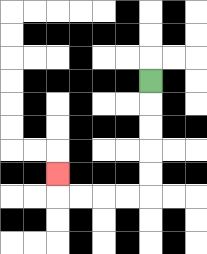{'start': '[6, 3]', 'end': '[2, 7]', 'path_directions': 'D,D,D,D,D,L,L,L,L,U', 'path_coordinates': '[[6, 3], [6, 4], [6, 5], [6, 6], [6, 7], [6, 8], [5, 8], [4, 8], [3, 8], [2, 8], [2, 7]]'}